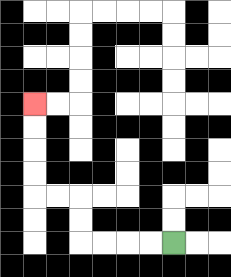{'start': '[7, 10]', 'end': '[1, 4]', 'path_directions': 'L,L,L,L,U,U,L,L,U,U,U,U', 'path_coordinates': '[[7, 10], [6, 10], [5, 10], [4, 10], [3, 10], [3, 9], [3, 8], [2, 8], [1, 8], [1, 7], [1, 6], [1, 5], [1, 4]]'}